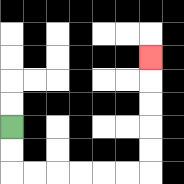{'start': '[0, 5]', 'end': '[6, 2]', 'path_directions': 'D,D,R,R,R,R,R,R,U,U,U,U,U', 'path_coordinates': '[[0, 5], [0, 6], [0, 7], [1, 7], [2, 7], [3, 7], [4, 7], [5, 7], [6, 7], [6, 6], [6, 5], [6, 4], [6, 3], [6, 2]]'}